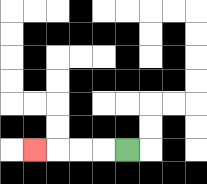{'start': '[5, 6]', 'end': '[1, 6]', 'path_directions': 'L,L,L,L', 'path_coordinates': '[[5, 6], [4, 6], [3, 6], [2, 6], [1, 6]]'}